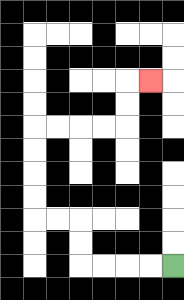{'start': '[7, 11]', 'end': '[6, 3]', 'path_directions': 'L,L,L,L,U,U,L,L,U,U,U,U,R,R,R,R,U,U,R', 'path_coordinates': '[[7, 11], [6, 11], [5, 11], [4, 11], [3, 11], [3, 10], [3, 9], [2, 9], [1, 9], [1, 8], [1, 7], [1, 6], [1, 5], [2, 5], [3, 5], [4, 5], [5, 5], [5, 4], [5, 3], [6, 3]]'}